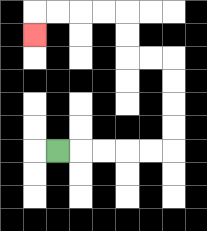{'start': '[2, 6]', 'end': '[1, 1]', 'path_directions': 'R,R,R,R,R,U,U,U,U,L,L,U,U,L,L,L,L,D', 'path_coordinates': '[[2, 6], [3, 6], [4, 6], [5, 6], [6, 6], [7, 6], [7, 5], [7, 4], [7, 3], [7, 2], [6, 2], [5, 2], [5, 1], [5, 0], [4, 0], [3, 0], [2, 0], [1, 0], [1, 1]]'}